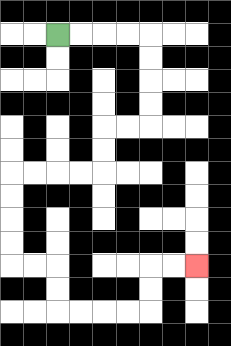{'start': '[2, 1]', 'end': '[8, 11]', 'path_directions': 'R,R,R,R,D,D,D,D,L,L,D,D,L,L,L,L,D,D,D,D,R,R,D,D,R,R,R,R,U,U,R,R', 'path_coordinates': '[[2, 1], [3, 1], [4, 1], [5, 1], [6, 1], [6, 2], [6, 3], [6, 4], [6, 5], [5, 5], [4, 5], [4, 6], [4, 7], [3, 7], [2, 7], [1, 7], [0, 7], [0, 8], [0, 9], [0, 10], [0, 11], [1, 11], [2, 11], [2, 12], [2, 13], [3, 13], [4, 13], [5, 13], [6, 13], [6, 12], [6, 11], [7, 11], [8, 11]]'}